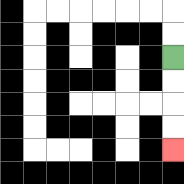{'start': '[7, 2]', 'end': '[7, 6]', 'path_directions': 'D,D,D,D', 'path_coordinates': '[[7, 2], [7, 3], [7, 4], [7, 5], [7, 6]]'}